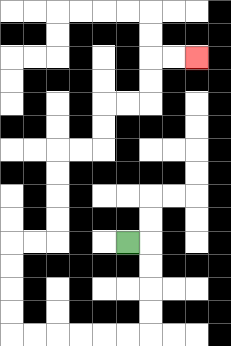{'start': '[5, 10]', 'end': '[8, 2]', 'path_directions': 'R,D,D,D,D,L,L,L,L,L,L,U,U,U,U,R,R,U,U,U,U,R,R,U,U,R,R,U,U,R,R', 'path_coordinates': '[[5, 10], [6, 10], [6, 11], [6, 12], [6, 13], [6, 14], [5, 14], [4, 14], [3, 14], [2, 14], [1, 14], [0, 14], [0, 13], [0, 12], [0, 11], [0, 10], [1, 10], [2, 10], [2, 9], [2, 8], [2, 7], [2, 6], [3, 6], [4, 6], [4, 5], [4, 4], [5, 4], [6, 4], [6, 3], [6, 2], [7, 2], [8, 2]]'}